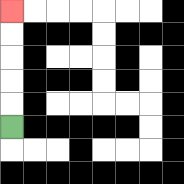{'start': '[0, 5]', 'end': '[0, 0]', 'path_directions': 'U,U,U,U,U', 'path_coordinates': '[[0, 5], [0, 4], [0, 3], [0, 2], [0, 1], [0, 0]]'}